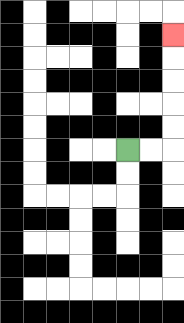{'start': '[5, 6]', 'end': '[7, 1]', 'path_directions': 'R,R,U,U,U,U,U', 'path_coordinates': '[[5, 6], [6, 6], [7, 6], [7, 5], [7, 4], [7, 3], [7, 2], [7, 1]]'}